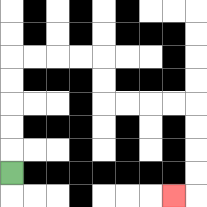{'start': '[0, 7]', 'end': '[7, 8]', 'path_directions': 'U,U,U,U,U,R,R,R,R,D,D,R,R,R,R,D,D,D,D,L', 'path_coordinates': '[[0, 7], [0, 6], [0, 5], [0, 4], [0, 3], [0, 2], [1, 2], [2, 2], [3, 2], [4, 2], [4, 3], [4, 4], [5, 4], [6, 4], [7, 4], [8, 4], [8, 5], [8, 6], [8, 7], [8, 8], [7, 8]]'}